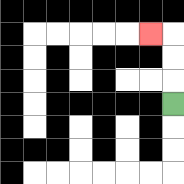{'start': '[7, 4]', 'end': '[6, 1]', 'path_directions': 'U,U,U,L', 'path_coordinates': '[[7, 4], [7, 3], [7, 2], [7, 1], [6, 1]]'}